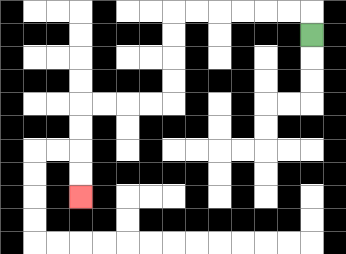{'start': '[13, 1]', 'end': '[3, 8]', 'path_directions': 'U,L,L,L,L,L,L,D,D,D,D,L,L,L,L,D,D,D,D', 'path_coordinates': '[[13, 1], [13, 0], [12, 0], [11, 0], [10, 0], [9, 0], [8, 0], [7, 0], [7, 1], [7, 2], [7, 3], [7, 4], [6, 4], [5, 4], [4, 4], [3, 4], [3, 5], [3, 6], [3, 7], [3, 8]]'}